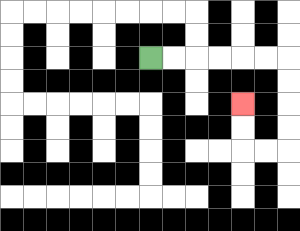{'start': '[6, 2]', 'end': '[10, 4]', 'path_directions': 'R,R,R,R,R,R,D,D,D,D,L,L,U,U', 'path_coordinates': '[[6, 2], [7, 2], [8, 2], [9, 2], [10, 2], [11, 2], [12, 2], [12, 3], [12, 4], [12, 5], [12, 6], [11, 6], [10, 6], [10, 5], [10, 4]]'}